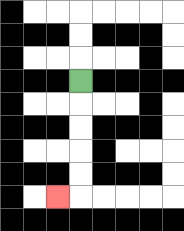{'start': '[3, 3]', 'end': '[2, 8]', 'path_directions': 'D,D,D,D,D,L', 'path_coordinates': '[[3, 3], [3, 4], [3, 5], [3, 6], [3, 7], [3, 8], [2, 8]]'}